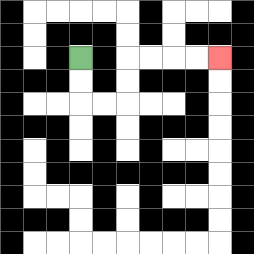{'start': '[3, 2]', 'end': '[9, 2]', 'path_directions': 'D,D,R,R,U,U,R,R,R,R', 'path_coordinates': '[[3, 2], [3, 3], [3, 4], [4, 4], [5, 4], [5, 3], [5, 2], [6, 2], [7, 2], [8, 2], [9, 2]]'}